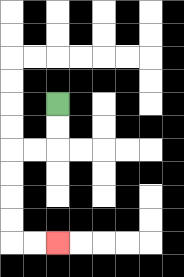{'start': '[2, 4]', 'end': '[2, 10]', 'path_directions': 'D,D,L,L,D,D,D,D,R,R', 'path_coordinates': '[[2, 4], [2, 5], [2, 6], [1, 6], [0, 6], [0, 7], [0, 8], [0, 9], [0, 10], [1, 10], [2, 10]]'}